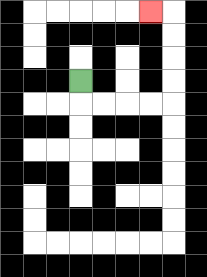{'start': '[3, 3]', 'end': '[6, 0]', 'path_directions': 'D,R,R,R,R,U,U,U,U,L', 'path_coordinates': '[[3, 3], [3, 4], [4, 4], [5, 4], [6, 4], [7, 4], [7, 3], [7, 2], [7, 1], [7, 0], [6, 0]]'}